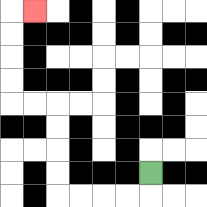{'start': '[6, 7]', 'end': '[1, 0]', 'path_directions': 'D,L,L,L,L,U,U,U,U,L,L,U,U,U,U,R', 'path_coordinates': '[[6, 7], [6, 8], [5, 8], [4, 8], [3, 8], [2, 8], [2, 7], [2, 6], [2, 5], [2, 4], [1, 4], [0, 4], [0, 3], [0, 2], [0, 1], [0, 0], [1, 0]]'}